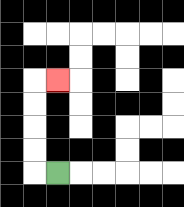{'start': '[2, 7]', 'end': '[2, 3]', 'path_directions': 'L,U,U,U,U,R', 'path_coordinates': '[[2, 7], [1, 7], [1, 6], [1, 5], [1, 4], [1, 3], [2, 3]]'}